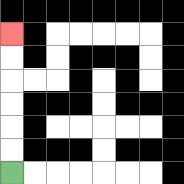{'start': '[0, 7]', 'end': '[0, 1]', 'path_directions': 'U,U,U,U,U,U', 'path_coordinates': '[[0, 7], [0, 6], [0, 5], [0, 4], [0, 3], [0, 2], [0, 1]]'}